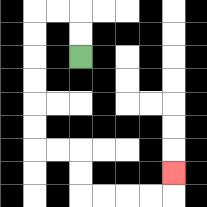{'start': '[3, 2]', 'end': '[7, 7]', 'path_directions': 'U,U,L,L,D,D,D,D,D,D,R,R,D,D,R,R,R,R,U', 'path_coordinates': '[[3, 2], [3, 1], [3, 0], [2, 0], [1, 0], [1, 1], [1, 2], [1, 3], [1, 4], [1, 5], [1, 6], [2, 6], [3, 6], [3, 7], [3, 8], [4, 8], [5, 8], [6, 8], [7, 8], [7, 7]]'}